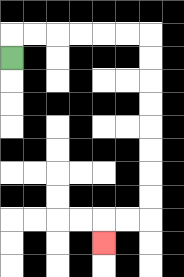{'start': '[0, 2]', 'end': '[4, 10]', 'path_directions': 'U,R,R,R,R,R,R,D,D,D,D,D,D,D,D,L,L,D', 'path_coordinates': '[[0, 2], [0, 1], [1, 1], [2, 1], [3, 1], [4, 1], [5, 1], [6, 1], [6, 2], [6, 3], [6, 4], [6, 5], [6, 6], [6, 7], [6, 8], [6, 9], [5, 9], [4, 9], [4, 10]]'}